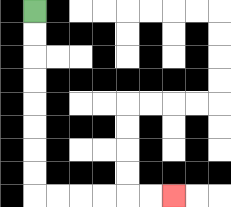{'start': '[1, 0]', 'end': '[7, 8]', 'path_directions': 'D,D,D,D,D,D,D,D,R,R,R,R,R,R', 'path_coordinates': '[[1, 0], [1, 1], [1, 2], [1, 3], [1, 4], [1, 5], [1, 6], [1, 7], [1, 8], [2, 8], [3, 8], [4, 8], [5, 8], [6, 8], [7, 8]]'}